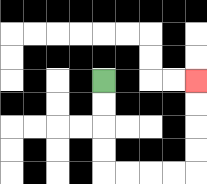{'start': '[4, 3]', 'end': '[8, 3]', 'path_directions': 'D,D,D,D,R,R,R,R,U,U,U,U', 'path_coordinates': '[[4, 3], [4, 4], [4, 5], [4, 6], [4, 7], [5, 7], [6, 7], [7, 7], [8, 7], [8, 6], [8, 5], [8, 4], [8, 3]]'}